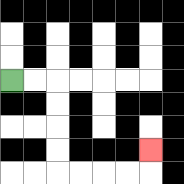{'start': '[0, 3]', 'end': '[6, 6]', 'path_directions': 'R,R,D,D,D,D,R,R,R,R,U', 'path_coordinates': '[[0, 3], [1, 3], [2, 3], [2, 4], [2, 5], [2, 6], [2, 7], [3, 7], [4, 7], [5, 7], [6, 7], [6, 6]]'}